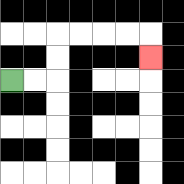{'start': '[0, 3]', 'end': '[6, 2]', 'path_directions': 'R,R,U,U,R,R,R,R,D', 'path_coordinates': '[[0, 3], [1, 3], [2, 3], [2, 2], [2, 1], [3, 1], [4, 1], [5, 1], [6, 1], [6, 2]]'}